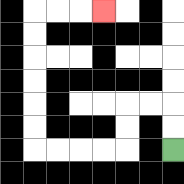{'start': '[7, 6]', 'end': '[4, 0]', 'path_directions': 'U,U,L,L,D,D,L,L,L,L,U,U,U,U,U,U,R,R,R', 'path_coordinates': '[[7, 6], [7, 5], [7, 4], [6, 4], [5, 4], [5, 5], [5, 6], [4, 6], [3, 6], [2, 6], [1, 6], [1, 5], [1, 4], [1, 3], [1, 2], [1, 1], [1, 0], [2, 0], [3, 0], [4, 0]]'}